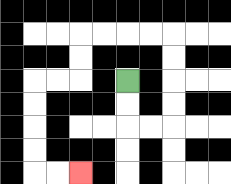{'start': '[5, 3]', 'end': '[3, 7]', 'path_directions': 'D,D,R,R,U,U,U,U,L,L,L,L,D,D,L,L,D,D,D,D,R,R', 'path_coordinates': '[[5, 3], [5, 4], [5, 5], [6, 5], [7, 5], [7, 4], [7, 3], [7, 2], [7, 1], [6, 1], [5, 1], [4, 1], [3, 1], [3, 2], [3, 3], [2, 3], [1, 3], [1, 4], [1, 5], [1, 6], [1, 7], [2, 7], [3, 7]]'}